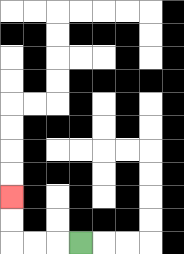{'start': '[3, 10]', 'end': '[0, 8]', 'path_directions': 'L,L,L,U,U', 'path_coordinates': '[[3, 10], [2, 10], [1, 10], [0, 10], [0, 9], [0, 8]]'}